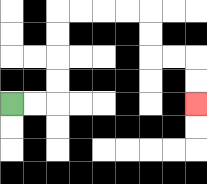{'start': '[0, 4]', 'end': '[8, 4]', 'path_directions': 'R,R,U,U,U,U,R,R,R,R,D,D,R,R,D,D', 'path_coordinates': '[[0, 4], [1, 4], [2, 4], [2, 3], [2, 2], [2, 1], [2, 0], [3, 0], [4, 0], [5, 0], [6, 0], [6, 1], [6, 2], [7, 2], [8, 2], [8, 3], [8, 4]]'}